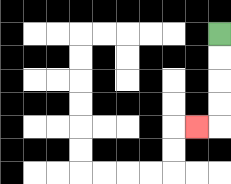{'start': '[9, 1]', 'end': '[8, 5]', 'path_directions': 'D,D,D,D,L', 'path_coordinates': '[[9, 1], [9, 2], [9, 3], [9, 4], [9, 5], [8, 5]]'}